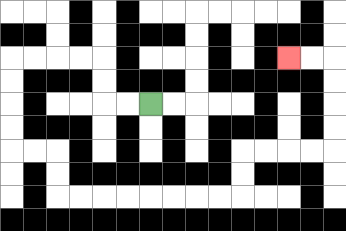{'start': '[6, 4]', 'end': '[12, 2]', 'path_directions': 'L,L,U,U,L,L,L,L,D,D,D,D,R,R,D,D,R,R,R,R,R,R,R,R,U,U,R,R,R,R,U,U,U,U,L,L', 'path_coordinates': '[[6, 4], [5, 4], [4, 4], [4, 3], [4, 2], [3, 2], [2, 2], [1, 2], [0, 2], [0, 3], [0, 4], [0, 5], [0, 6], [1, 6], [2, 6], [2, 7], [2, 8], [3, 8], [4, 8], [5, 8], [6, 8], [7, 8], [8, 8], [9, 8], [10, 8], [10, 7], [10, 6], [11, 6], [12, 6], [13, 6], [14, 6], [14, 5], [14, 4], [14, 3], [14, 2], [13, 2], [12, 2]]'}